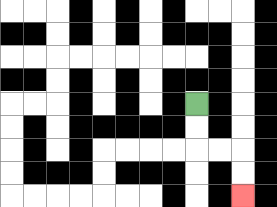{'start': '[8, 4]', 'end': '[10, 8]', 'path_directions': 'D,D,R,R,D,D', 'path_coordinates': '[[8, 4], [8, 5], [8, 6], [9, 6], [10, 6], [10, 7], [10, 8]]'}